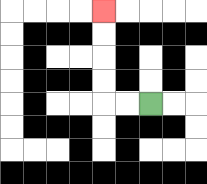{'start': '[6, 4]', 'end': '[4, 0]', 'path_directions': 'L,L,U,U,U,U', 'path_coordinates': '[[6, 4], [5, 4], [4, 4], [4, 3], [4, 2], [4, 1], [4, 0]]'}